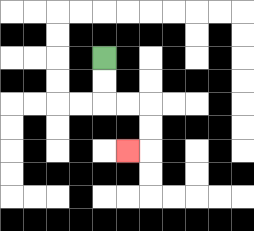{'start': '[4, 2]', 'end': '[5, 6]', 'path_directions': 'D,D,R,R,D,D,L', 'path_coordinates': '[[4, 2], [4, 3], [4, 4], [5, 4], [6, 4], [6, 5], [6, 6], [5, 6]]'}